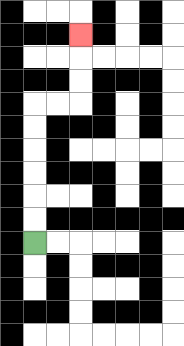{'start': '[1, 10]', 'end': '[3, 1]', 'path_directions': 'U,U,U,U,U,U,R,R,U,U,U', 'path_coordinates': '[[1, 10], [1, 9], [1, 8], [1, 7], [1, 6], [1, 5], [1, 4], [2, 4], [3, 4], [3, 3], [3, 2], [3, 1]]'}